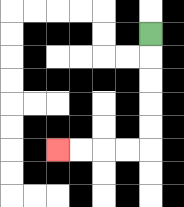{'start': '[6, 1]', 'end': '[2, 6]', 'path_directions': 'D,D,D,D,D,L,L,L,L', 'path_coordinates': '[[6, 1], [6, 2], [6, 3], [6, 4], [6, 5], [6, 6], [5, 6], [4, 6], [3, 6], [2, 6]]'}